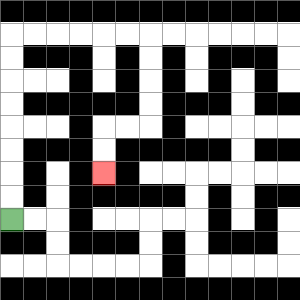{'start': '[0, 9]', 'end': '[4, 7]', 'path_directions': 'U,U,U,U,U,U,U,U,R,R,R,R,R,R,D,D,D,D,L,L,D,D', 'path_coordinates': '[[0, 9], [0, 8], [0, 7], [0, 6], [0, 5], [0, 4], [0, 3], [0, 2], [0, 1], [1, 1], [2, 1], [3, 1], [4, 1], [5, 1], [6, 1], [6, 2], [6, 3], [6, 4], [6, 5], [5, 5], [4, 5], [4, 6], [4, 7]]'}